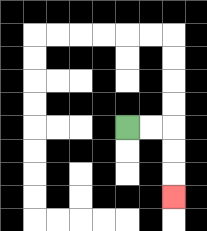{'start': '[5, 5]', 'end': '[7, 8]', 'path_directions': 'R,R,D,D,D', 'path_coordinates': '[[5, 5], [6, 5], [7, 5], [7, 6], [7, 7], [7, 8]]'}